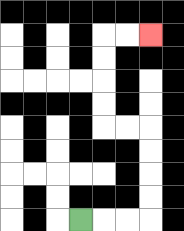{'start': '[3, 9]', 'end': '[6, 1]', 'path_directions': 'R,R,R,U,U,U,U,L,L,U,U,U,U,R,R', 'path_coordinates': '[[3, 9], [4, 9], [5, 9], [6, 9], [6, 8], [6, 7], [6, 6], [6, 5], [5, 5], [4, 5], [4, 4], [4, 3], [4, 2], [4, 1], [5, 1], [6, 1]]'}